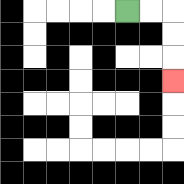{'start': '[5, 0]', 'end': '[7, 3]', 'path_directions': 'R,R,D,D,D', 'path_coordinates': '[[5, 0], [6, 0], [7, 0], [7, 1], [7, 2], [7, 3]]'}